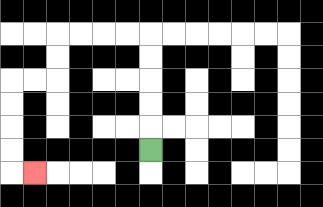{'start': '[6, 6]', 'end': '[1, 7]', 'path_directions': 'U,U,U,U,U,L,L,L,L,D,D,L,L,D,D,D,D,R', 'path_coordinates': '[[6, 6], [6, 5], [6, 4], [6, 3], [6, 2], [6, 1], [5, 1], [4, 1], [3, 1], [2, 1], [2, 2], [2, 3], [1, 3], [0, 3], [0, 4], [0, 5], [0, 6], [0, 7], [1, 7]]'}